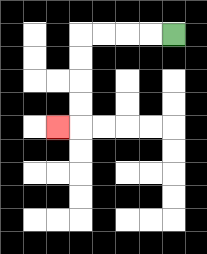{'start': '[7, 1]', 'end': '[2, 5]', 'path_directions': 'L,L,L,L,D,D,D,D,L', 'path_coordinates': '[[7, 1], [6, 1], [5, 1], [4, 1], [3, 1], [3, 2], [3, 3], [3, 4], [3, 5], [2, 5]]'}